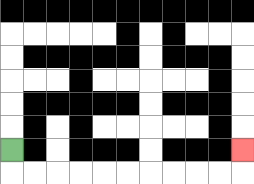{'start': '[0, 6]', 'end': '[10, 6]', 'path_directions': 'D,R,R,R,R,R,R,R,R,R,R,U', 'path_coordinates': '[[0, 6], [0, 7], [1, 7], [2, 7], [3, 7], [4, 7], [5, 7], [6, 7], [7, 7], [8, 7], [9, 7], [10, 7], [10, 6]]'}